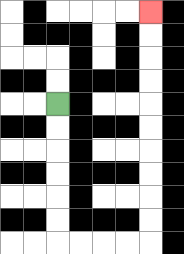{'start': '[2, 4]', 'end': '[6, 0]', 'path_directions': 'D,D,D,D,D,D,R,R,R,R,U,U,U,U,U,U,U,U,U,U', 'path_coordinates': '[[2, 4], [2, 5], [2, 6], [2, 7], [2, 8], [2, 9], [2, 10], [3, 10], [4, 10], [5, 10], [6, 10], [6, 9], [6, 8], [6, 7], [6, 6], [6, 5], [6, 4], [6, 3], [6, 2], [6, 1], [6, 0]]'}